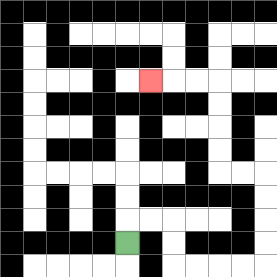{'start': '[5, 10]', 'end': '[6, 3]', 'path_directions': 'U,R,R,D,D,R,R,R,R,U,U,U,U,L,L,U,U,U,U,L,L,L', 'path_coordinates': '[[5, 10], [5, 9], [6, 9], [7, 9], [7, 10], [7, 11], [8, 11], [9, 11], [10, 11], [11, 11], [11, 10], [11, 9], [11, 8], [11, 7], [10, 7], [9, 7], [9, 6], [9, 5], [9, 4], [9, 3], [8, 3], [7, 3], [6, 3]]'}